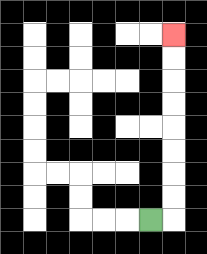{'start': '[6, 9]', 'end': '[7, 1]', 'path_directions': 'R,U,U,U,U,U,U,U,U', 'path_coordinates': '[[6, 9], [7, 9], [7, 8], [7, 7], [7, 6], [7, 5], [7, 4], [7, 3], [7, 2], [7, 1]]'}